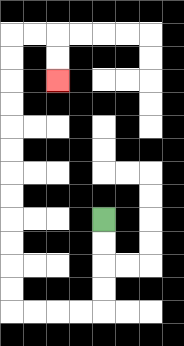{'start': '[4, 9]', 'end': '[2, 3]', 'path_directions': 'D,D,D,D,L,L,L,L,U,U,U,U,U,U,U,U,U,U,U,U,R,R,D,D', 'path_coordinates': '[[4, 9], [4, 10], [4, 11], [4, 12], [4, 13], [3, 13], [2, 13], [1, 13], [0, 13], [0, 12], [0, 11], [0, 10], [0, 9], [0, 8], [0, 7], [0, 6], [0, 5], [0, 4], [0, 3], [0, 2], [0, 1], [1, 1], [2, 1], [2, 2], [2, 3]]'}